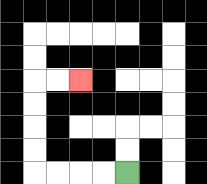{'start': '[5, 7]', 'end': '[3, 3]', 'path_directions': 'L,L,L,L,U,U,U,U,R,R', 'path_coordinates': '[[5, 7], [4, 7], [3, 7], [2, 7], [1, 7], [1, 6], [1, 5], [1, 4], [1, 3], [2, 3], [3, 3]]'}